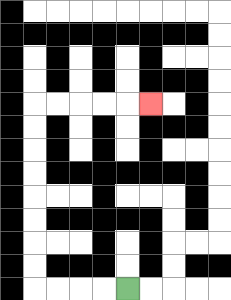{'start': '[5, 12]', 'end': '[6, 4]', 'path_directions': 'L,L,L,L,U,U,U,U,U,U,U,U,R,R,R,R,R', 'path_coordinates': '[[5, 12], [4, 12], [3, 12], [2, 12], [1, 12], [1, 11], [1, 10], [1, 9], [1, 8], [1, 7], [1, 6], [1, 5], [1, 4], [2, 4], [3, 4], [4, 4], [5, 4], [6, 4]]'}